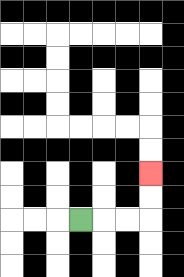{'start': '[3, 9]', 'end': '[6, 7]', 'path_directions': 'R,R,R,U,U', 'path_coordinates': '[[3, 9], [4, 9], [5, 9], [6, 9], [6, 8], [6, 7]]'}